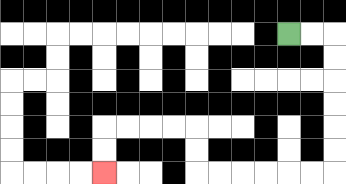{'start': '[12, 1]', 'end': '[4, 7]', 'path_directions': 'R,R,D,D,D,D,D,D,L,L,L,L,L,L,U,U,L,L,L,L,D,D', 'path_coordinates': '[[12, 1], [13, 1], [14, 1], [14, 2], [14, 3], [14, 4], [14, 5], [14, 6], [14, 7], [13, 7], [12, 7], [11, 7], [10, 7], [9, 7], [8, 7], [8, 6], [8, 5], [7, 5], [6, 5], [5, 5], [4, 5], [4, 6], [4, 7]]'}